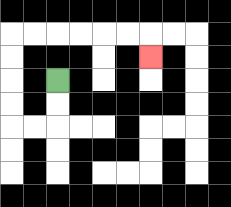{'start': '[2, 3]', 'end': '[6, 2]', 'path_directions': 'D,D,L,L,U,U,U,U,R,R,R,R,R,R,D', 'path_coordinates': '[[2, 3], [2, 4], [2, 5], [1, 5], [0, 5], [0, 4], [0, 3], [0, 2], [0, 1], [1, 1], [2, 1], [3, 1], [4, 1], [5, 1], [6, 1], [6, 2]]'}